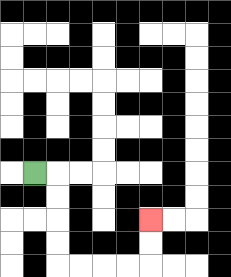{'start': '[1, 7]', 'end': '[6, 9]', 'path_directions': 'R,D,D,D,D,R,R,R,R,U,U', 'path_coordinates': '[[1, 7], [2, 7], [2, 8], [2, 9], [2, 10], [2, 11], [3, 11], [4, 11], [5, 11], [6, 11], [6, 10], [6, 9]]'}